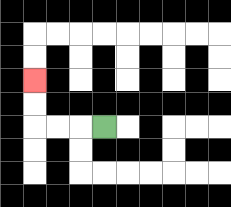{'start': '[4, 5]', 'end': '[1, 3]', 'path_directions': 'L,L,L,U,U', 'path_coordinates': '[[4, 5], [3, 5], [2, 5], [1, 5], [1, 4], [1, 3]]'}